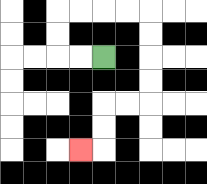{'start': '[4, 2]', 'end': '[3, 6]', 'path_directions': 'L,L,U,U,R,R,R,R,D,D,D,D,L,L,D,D,L', 'path_coordinates': '[[4, 2], [3, 2], [2, 2], [2, 1], [2, 0], [3, 0], [4, 0], [5, 0], [6, 0], [6, 1], [6, 2], [6, 3], [6, 4], [5, 4], [4, 4], [4, 5], [4, 6], [3, 6]]'}